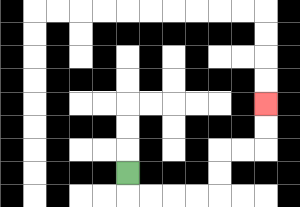{'start': '[5, 7]', 'end': '[11, 4]', 'path_directions': 'D,R,R,R,R,U,U,R,R,U,U', 'path_coordinates': '[[5, 7], [5, 8], [6, 8], [7, 8], [8, 8], [9, 8], [9, 7], [9, 6], [10, 6], [11, 6], [11, 5], [11, 4]]'}